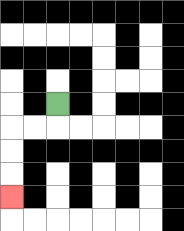{'start': '[2, 4]', 'end': '[0, 8]', 'path_directions': 'D,L,L,D,D,D', 'path_coordinates': '[[2, 4], [2, 5], [1, 5], [0, 5], [0, 6], [0, 7], [0, 8]]'}